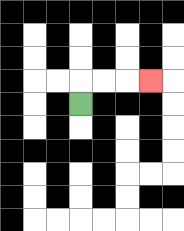{'start': '[3, 4]', 'end': '[6, 3]', 'path_directions': 'U,R,R,R', 'path_coordinates': '[[3, 4], [3, 3], [4, 3], [5, 3], [6, 3]]'}